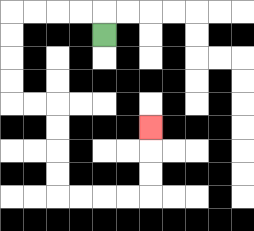{'start': '[4, 1]', 'end': '[6, 5]', 'path_directions': 'U,L,L,L,L,D,D,D,D,R,R,D,D,D,D,R,R,R,R,U,U,U', 'path_coordinates': '[[4, 1], [4, 0], [3, 0], [2, 0], [1, 0], [0, 0], [0, 1], [0, 2], [0, 3], [0, 4], [1, 4], [2, 4], [2, 5], [2, 6], [2, 7], [2, 8], [3, 8], [4, 8], [5, 8], [6, 8], [6, 7], [6, 6], [6, 5]]'}